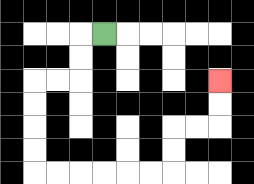{'start': '[4, 1]', 'end': '[9, 3]', 'path_directions': 'L,D,D,L,L,D,D,D,D,R,R,R,R,R,R,U,U,R,R,U,U', 'path_coordinates': '[[4, 1], [3, 1], [3, 2], [3, 3], [2, 3], [1, 3], [1, 4], [1, 5], [1, 6], [1, 7], [2, 7], [3, 7], [4, 7], [5, 7], [6, 7], [7, 7], [7, 6], [7, 5], [8, 5], [9, 5], [9, 4], [9, 3]]'}